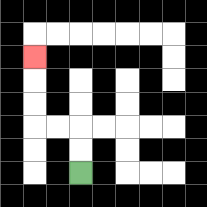{'start': '[3, 7]', 'end': '[1, 2]', 'path_directions': 'U,U,L,L,U,U,U', 'path_coordinates': '[[3, 7], [3, 6], [3, 5], [2, 5], [1, 5], [1, 4], [1, 3], [1, 2]]'}